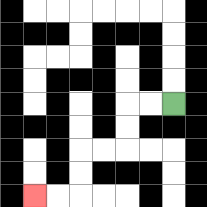{'start': '[7, 4]', 'end': '[1, 8]', 'path_directions': 'L,L,D,D,L,L,D,D,L,L', 'path_coordinates': '[[7, 4], [6, 4], [5, 4], [5, 5], [5, 6], [4, 6], [3, 6], [3, 7], [3, 8], [2, 8], [1, 8]]'}